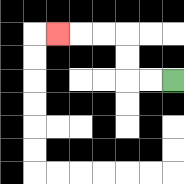{'start': '[7, 3]', 'end': '[2, 1]', 'path_directions': 'L,L,U,U,L,L,L', 'path_coordinates': '[[7, 3], [6, 3], [5, 3], [5, 2], [5, 1], [4, 1], [3, 1], [2, 1]]'}